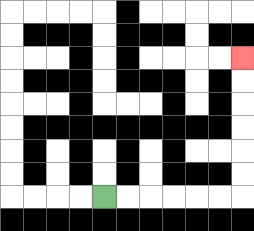{'start': '[4, 8]', 'end': '[10, 2]', 'path_directions': 'R,R,R,R,R,R,U,U,U,U,U,U', 'path_coordinates': '[[4, 8], [5, 8], [6, 8], [7, 8], [8, 8], [9, 8], [10, 8], [10, 7], [10, 6], [10, 5], [10, 4], [10, 3], [10, 2]]'}